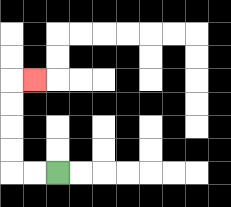{'start': '[2, 7]', 'end': '[1, 3]', 'path_directions': 'L,L,U,U,U,U,R', 'path_coordinates': '[[2, 7], [1, 7], [0, 7], [0, 6], [0, 5], [0, 4], [0, 3], [1, 3]]'}